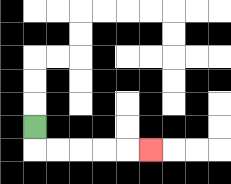{'start': '[1, 5]', 'end': '[6, 6]', 'path_directions': 'D,R,R,R,R,R', 'path_coordinates': '[[1, 5], [1, 6], [2, 6], [3, 6], [4, 6], [5, 6], [6, 6]]'}